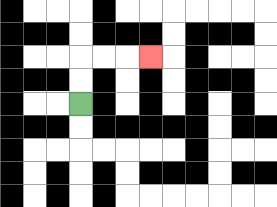{'start': '[3, 4]', 'end': '[6, 2]', 'path_directions': 'U,U,R,R,R', 'path_coordinates': '[[3, 4], [3, 3], [3, 2], [4, 2], [5, 2], [6, 2]]'}